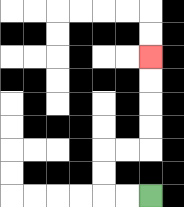{'start': '[6, 8]', 'end': '[6, 2]', 'path_directions': 'L,L,U,U,R,R,U,U,U,U', 'path_coordinates': '[[6, 8], [5, 8], [4, 8], [4, 7], [4, 6], [5, 6], [6, 6], [6, 5], [6, 4], [6, 3], [6, 2]]'}